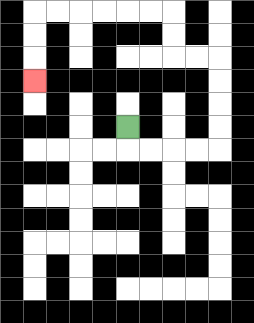{'start': '[5, 5]', 'end': '[1, 3]', 'path_directions': 'D,R,R,R,R,U,U,U,U,L,L,U,U,L,L,L,L,L,L,D,D,D', 'path_coordinates': '[[5, 5], [5, 6], [6, 6], [7, 6], [8, 6], [9, 6], [9, 5], [9, 4], [9, 3], [9, 2], [8, 2], [7, 2], [7, 1], [7, 0], [6, 0], [5, 0], [4, 0], [3, 0], [2, 0], [1, 0], [1, 1], [1, 2], [1, 3]]'}